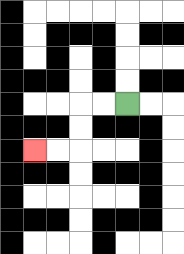{'start': '[5, 4]', 'end': '[1, 6]', 'path_directions': 'L,L,D,D,L,L', 'path_coordinates': '[[5, 4], [4, 4], [3, 4], [3, 5], [3, 6], [2, 6], [1, 6]]'}